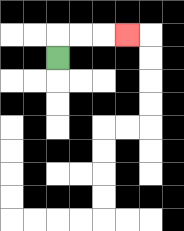{'start': '[2, 2]', 'end': '[5, 1]', 'path_directions': 'U,R,R,R', 'path_coordinates': '[[2, 2], [2, 1], [3, 1], [4, 1], [5, 1]]'}